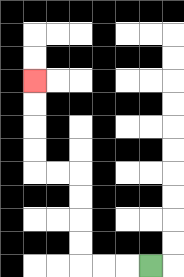{'start': '[6, 11]', 'end': '[1, 3]', 'path_directions': 'L,L,L,U,U,U,U,L,L,U,U,U,U', 'path_coordinates': '[[6, 11], [5, 11], [4, 11], [3, 11], [3, 10], [3, 9], [3, 8], [3, 7], [2, 7], [1, 7], [1, 6], [1, 5], [1, 4], [1, 3]]'}